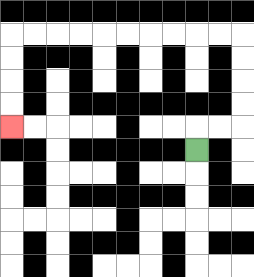{'start': '[8, 6]', 'end': '[0, 5]', 'path_directions': 'U,R,R,U,U,U,U,L,L,L,L,L,L,L,L,L,L,D,D,D,D', 'path_coordinates': '[[8, 6], [8, 5], [9, 5], [10, 5], [10, 4], [10, 3], [10, 2], [10, 1], [9, 1], [8, 1], [7, 1], [6, 1], [5, 1], [4, 1], [3, 1], [2, 1], [1, 1], [0, 1], [0, 2], [0, 3], [0, 4], [0, 5]]'}